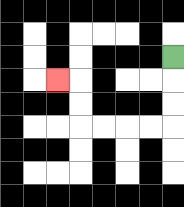{'start': '[7, 2]', 'end': '[2, 3]', 'path_directions': 'D,D,D,L,L,L,L,U,U,L', 'path_coordinates': '[[7, 2], [7, 3], [7, 4], [7, 5], [6, 5], [5, 5], [4, 5], [3, 5], [3, 4], [3, 3], [2, 3]]'}